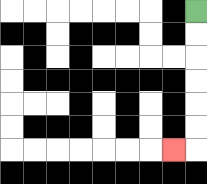{'start': '[8, 0]', 'end': '[7, 6]', 'path_directions': 'D,D,D,D,D,D,L', 'path_coordinates': '[[8, 0], [8, 1], [8, 2], [8, 3], [8, 4], [8, 5], [8, 6], [7, 6]]'}